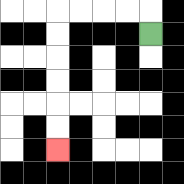{'start': '[6, 1]', 'end': '[2, 6]', 'path_directions': 'U,L,L,L,L,D,D,D,D,D,D', 'path_coordinates': '[[6, 1], [6, 0], [5, 0], [4, 0], [3, 0], [2, 0], [2, 1], [2, 2], [2, 3], [2, 4], [2, 5], [2, 6]]'}